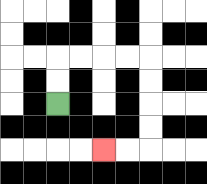{'start': '[2, 4]', 'end': '[4, 6]', 'path_directions': 'U,U,R,R,R,R,D,D,D,D,L,L', 'path_coordinates': '[[2, 4], [2, 3], [2, 2], [3, 2], [4, 2], [5, 2], [6, 2], [6, 3], [6, 4], [6, 5], [6, 6], [5, 6], [4, 6]]'}